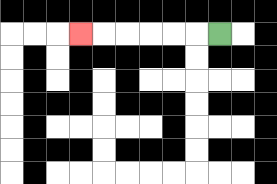{'start': '[9, 1]', 'end': '[3, 1]', 'path_directions': 'L,L,L,L,L,L', 'path_coordinates': '[[9, 1], [8, 1], [7, 1], [6, 1], [5, 1], [4, 1], [3, 1]]'}